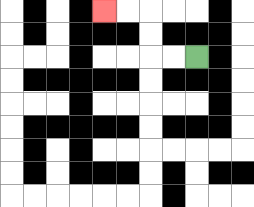{'start': '[8, 2]', 'end': '[4, 0]', 'path_directions': 'L,L,U,U,L,L', 'path_coordinates': '[[8, 2], [7, 2], [6, 2], [6, 1], [6, 0], [5, 0], [4, 0]]'}